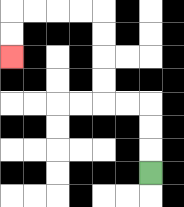{'start': '[6, 7]', 'end': '[0, 2]', 'path_directions': 'U,U,U,L,L,U,U,U,U,L,L,L,L,D,D', 'path_coordinates': '[[6, 7], [6, 6], [6, 5], [6, 4], [5, 4], [4, 4], [4, 3], [4, 2], [4, 1], [4, 0], [3, 0], [2, 0], [1, 0], [0, 0], [0, 1], [0, 2]]'}